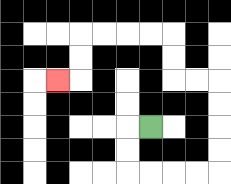{'start': '[6, 5]', 'end': '[2, 3]', 'path_directions': 'L,D,D,R,R,R,R,U,U,U,U,L,L,U,U,L,L,L,L,D,D,L', 'path_coordinates': '[[6, 5], [5, 5], [5, 6], [5, 7], [6, 7], [7, 7], [8, 7], [9, 7], [9, 6], [9, 5], [9, 4], [9, 3], [8, 3], [7, 3], [7, 2], [7, 1], [6, 1], [5, 1], [4, 1], [3, 1], [3, 2], [3, 3], [2, 3]]'}